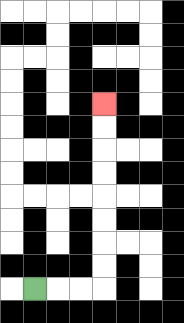{'start': '[1, 12]', 'end': '[4, 4]', 'path_directions': 'R,R,R,U,U,U,U,U,U,U,U', 'path_coordinates': '[[1, 12], [2, 12], [3, 12], [4, 12], [4, 11], [4, 10], [4, 9], [4, 8], [4, 7], [4, 6], [4, 5], [4, 4]]'}